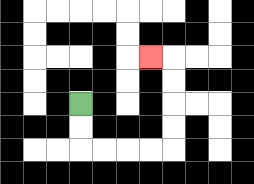{'start': '[3, 4]', 'end': '[6, 2]', 'path_directions': 'D,D,R,R,R,R,U,U,U,U,L', 'path_coordinates': '[[3, 4], [3, 5], [3, 6], [4, 6], [5, 6], [6, 6], [7, 6], [7, 5], [7, 4], [7, 3], [7, 2], [6, 2]]'}